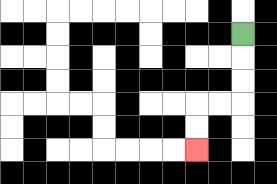{'start': '[10, 1]', 'end': '[8, 6]', 'path_directions': 'D,D,D,L,L,D,D', 'path_coordinates': '[[10, 1], [10, 2], [10, 3], [10, 4], [9, 4], [8, 4], [8, 5], [8, 6]]'}